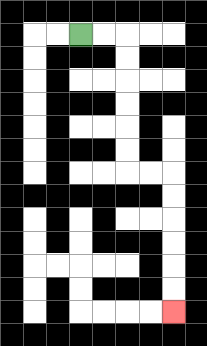{'start': '[3, 1]', 'end': '[7, 13]', 'path_directions': 'R,R,D,D,D,D,D,D,R,R,D,D,D,D,D,D', 'path_coordinates': '[[3, 1], [4, 1], [5, 1], [5, 2], [5, 3], [5, 4], [5, 5], [5, 6], [5, 7], [6, 7], [7, 7], [7, 8], [7, 9], [7, 10], [7, 11], [7, 12], [7, 13]]'}